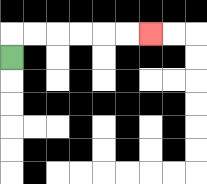{'start': '[0, 2]', 'end': '[6, 1]', 'path_directions': 'U,R,R,R,R,R,R', 'path_coordinates': '[[0, 2], [0, 1], [1, 1], [2, 1], [3, 1], [4, 1], [5, 1], [6, 1]]'}